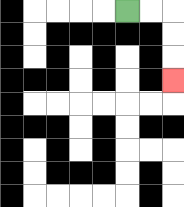{'start': '[5, 0]', 'end': '[7, 3]', 'path_directions': 'R,R,D,D,D', 'path_coordinates': '[[5, 0], [6, 0], [7, 0], [7, 1], [7, 2], [7, 3]]'}